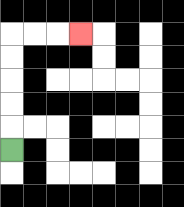{'start': '[0, 6]', 'end': '[3, 1]', 'path_directions': 'U,U,U,U,U,R,R,R', 'path_coordinates': '[[0, 6], [0, 5], [0, 4], [0, 3], [0, 2], [0, 1], [1, 1], [2, 1], [3, 1]]'}